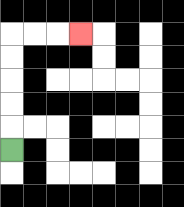{'start': '[0, 6]', 'end': '[3, 1]', 'path_directions': 'U,U,U,U,U,R,R,R', 'path_coordinates': '[[0, 6], [0, 5], [0, 4], [0, 3], [0, 2], [0, 1], [1, 1], [2, 1], [3, 1]]'}